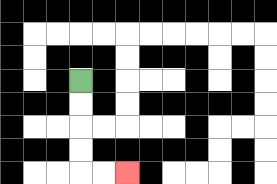{'start': '[3, 3]', 'end': '[5, 7]', 'path_directions': 'D,D,D,D,R,R', 'path_coordinates': '[[3, 3], [3, 4], [3, 5], [3, 6], [3, 7], [4, 7], [5, 7]]'}